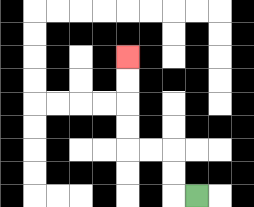{'start': '[8, 8]', 'end': '[5, 2]', 'path_directions': 'L,U,U,L,L,U,U,U,U', 'path_coordinates': '[[8, 8], [7, 8], [7, 7], [7, 6], [6, 6], [5, 6], [5, 5], [5, 4], [5, 3], [5, 2]]'}